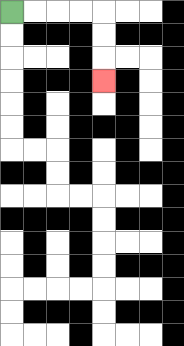{'start': '[0, 0]', 'end': '[4, 3]', 'path_directions': 'R,R,R,R,D,D,D', 'path_coordinates': '[[0, 0], [1, 0], [2, 0], [3, 0], [4, 0], [4, 1], [4, 2], [4, 3]]'}